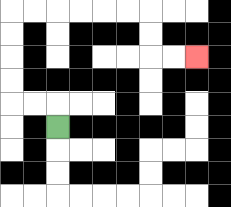{'start': '[2, 5]', 'end': '[8, 2]', 'path_directions': 'U,L,L,U,U,U,U,R,R,R,R,R,R,D,D,R,R', 'path_coordinates': '[[2, 5], [2, 4], [1, 4], [0, 4], [0, 3], [0, 2], [0, 1], [0, 0], [1, 0], [2, 0], [3, 0], [4, 0], [5, 0], [6, 0], [6, 1], [6, 2], [7, 2], [8, 2]]'}